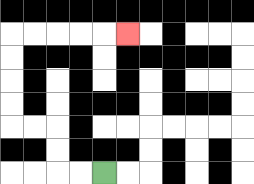{'start': '[4, 7]', 'end': '[5, 1]', 'path_directions': 'L,L,U,U,L,L,U,U,U,U,R,R,R,R,R', 'path_coordinates': '[[4, 7], [3, 7], [2, 7], [2, 6], [2, 5], [1, 5], [0, 5], [0, 4], [0, 3], [0, 2], [0, 1], [1, 1], [2, 1], [3, 1], [4, 1], [5, 1]]'}